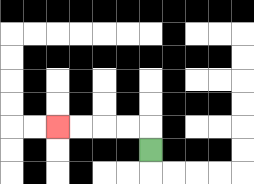{'start': '[6, 6]', 'end': '[2, 5]', 'path_directions': 'U,L,L,L,L', 'path_coordinates': '[[6, 6], [6, 5], [5, 5], [4, 5], [3, 5], [2, 5]]'}